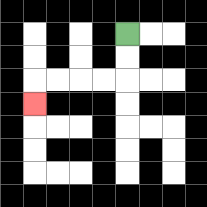{'start': '[5, 1]', 'end': '[1, 4]', 'path_directions': 'D,D,L,L,L,L,D', 'path_coordinates': '[[5, 1], [5, 2], [5, 3], [4, 3], [3, 3], [2, 3], [1, 3], [1, 4]]'}